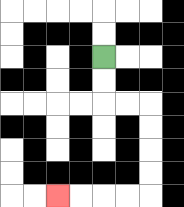{'start': '[4, 2]', 'end': '[2, 8]', 'path_directions': 'D,D,R,R,D,D,D,D,L,L,L,L', 'path_coordinates': '[[4, 2], [4, 3], [4, 4], [5, 4], [6, 4], [6, 5], [6, 6], [6, 7], [6, 8], [5, 8], [4, 8], [3, 8], [2, 8]]'}